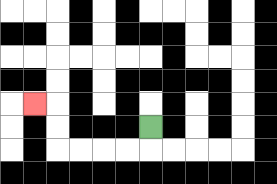{'start': '[6, 5]', 'end': '[1, 4]', 'path_directions': 'D,L,L,L,L,U,U,L', 'path_coordinates': '[[6, 5], [6, 6], [5, 6], [4, 6], [3, 6], [2, 6], [2, 5], [2, 4], [1, 4]]'}